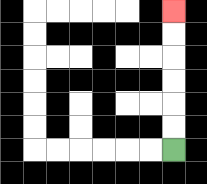{'start': '[7, 6]', 'end': '[7, 0]', 'path_directions': 'U,U,U,U,U,U', 'path_coordinates': '[[7, 6], [7, 5], [7, 4], [7, 3], [7, 2], [7, 1], [7, 0]]'}